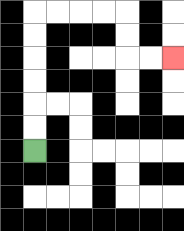{'start': '[1, 6]', 'end': '[7, 2]', 'path_directions': 'U,U,U,U,U,U,R,R,R,R,D,D,R,R', 'path_coordinates': '[[1, 6], [1, 5], [1, 4], [1, 3], [1, 2], [1, 1], [1, 0], [2, 0], [3, 0], [4, 0], [5, 0], [5, 1], [5, 2], [6, 2], [7, 2]]'}